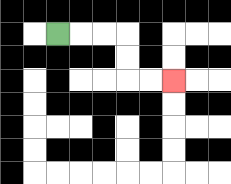{'start': '[2, 1]', 'end': '[7, 3]', 'path_directions': 'R,R,R,D,D,R,R', 'path_coordinates': '[[2, 1], [3, 1], [4, 1], [5, 1], [5, 2], [5, 3], [6, 3], [7, 3]]'}